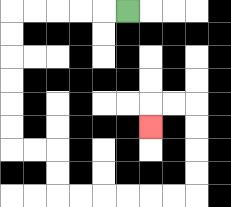{'start': '[5, 0]', 'end': '[6, 5]', 'path_directions': 'L,L,L,L,L,D,D,D,D,D,D,R,R,D,D,R,R,R,R,R,R,U,U,U,U,L,L,D', 'path_coordinates': '[[5, 0], [4, 0], [3, 0], [2, 0], [1, 0], [0, 0], [0, 1], [0, 2], [0, 3], [0, 4], [0, 5], [0, 6], [1, 6], [2, 6], [2, 7], [2, 8], [3, 8], [4, 8], [5, 8], [6, 8], [7, 8], [8, 8], [8, 7], [8, 6], [8, 5], [8, 4], [7, 4], [6, 4], [6, 5]]'}